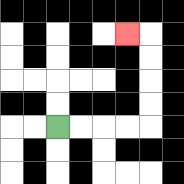{'start': '[2, 5]', 'end': '[5, 1]', 'path_directions': 'R,R,R,R,U,U,U,U,L', 'path_coordinates': '[[2, 5], [3, 5], [4, 5], [5, 5], [6, 5], [6, 4], [6, 3], [6, 2], [6, 1], [5, 1]]'}